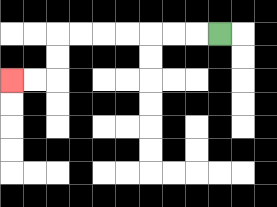{'start': '[9, 1]', 'end': '[0, 3]', 'path_directions': 'L,L,L,L,L,L,L,D,D,L,L', 'path_coordinates': '[[9, 1], [8, 1], [7, 1], [6, 1], [5, 1], [4, 1], [3, 1], [2, 1], [2, 2], [2, 3], [1, 3], [0, 3]]'}